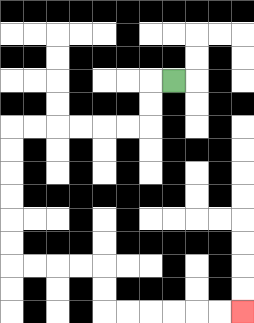{'start': '[7, 3]', 'end': '[10, 13]', 'path_directions': 'L,D,D,L,L,L,L,L,L,D,D,D,D,D,D,R,R,R,R,D,D,R,R,R,R,R,R', 'path_coordinates': '[[7, 3], [6, 3], [6, 4], [6, 5], [5, 5], [4, 5], [3, 5], [2, 5], [1, 5], [0, 5], [0, 6], [0, 7], [0, 8], [0, 9], [0, 10], [0, 11], [1, 11], [2, 11], [3, 11], [4, 11], [4, 12], [4, 13], [5, 13], [6, 13], [7, 13], [8, 13], [9, 13], [10, 13]]'}